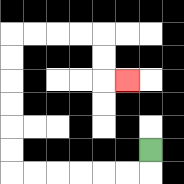{'start': '[6, 6]', 'end': '[5, 3]', 'path_directions': 'D,L,L,L,L,L,L,U,U,U,U,U,U,R,R,R,R,D,D,R', 'path_coordinates': '[[6, 6], [6, 7], [5, 7], [4, 7], [3, 7], [2, 7], [1, 7], [0, 7], [0, 6], [0, 5], [0, 4], [0, 3], [0, 2], [0, 1], [1, 1], [2, 1], [3, 1], [4, 1], [4, 2], [4, 3], [5, 3]]'}